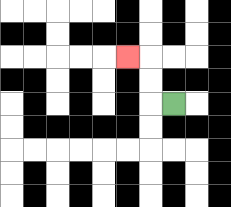{'start': '[7, 4]', 'end': '[5, 2]', 'path_directions': 'L,U,U,L', 'path_coordinates': '[[7, 4], [6, 4], [6, 3], [6, 2], [5, 2]]'}